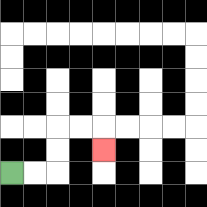{'start': '[0, 7]', 'end': '[4, 6]', 'path_directions': 'R,R,U,U,R,R,D', 'path_coordinates': '[[0, 7], [1, 7], [2, 7], [2, 6], [2, 5], [3, 5], [4, 5], [4, 6]]'}